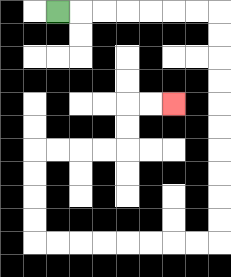{'start': '[2, 0]', 'end': '[7, 4]', 'path_directions': 'R,R,R,R,R,R,R,D,D,D,D,D,D,D,D,D,D,L,L,L,L,L,L,L,L,U,U,U,U,R,R,R,R,U,U,R,R', 'path_coordinates': '[[2, 0], [3, 0], [4, 0], [5, 0], [6, 0], [7, 0], [8, 0], [9, 0], [9, 1], [9, 2], [9, 3], [9, 4], [9, 5], [9, 6], [9, 7], [9, 8], [9, 9], [9, 10], [8, 10], [7, 10], [6, 10], [5, 10], [4, 10], [3, 10], [2, 10], [1, 10], [1, 9], [1, 8], [1, 7], [1, 6], [2, 6], [3, 6], [4, 6], [5, 6], [5, 5], [5, 4], [6, 4], [7, 4]]'}